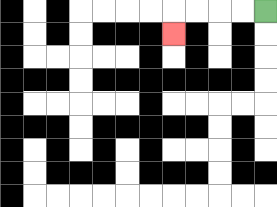{'start': '[11, 0]', 'end': '[7, 1]', 'path_directions': 'L,L,L,L,D', 'path_coordinates': '[[11, 0], [10, 0], [9, 0], [8, 0], [7, 0], [7, 1]]'}